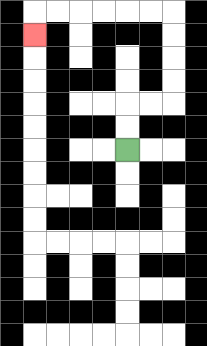{'start': '[5, 6]', 'end': '[1, 1]', 'path_directions': 'U,U,R,R,U,U,U,U,L,L,L,L,L,L,D', 'path_coordinates': '[[5, 6], [5, 5], [5, 4], [6, 4], [7, 4], [7, 3], [7, 2], [7, 1], [7, 0], [6, 0], [5, 0], [4, 0], [3, 0], [2, 0], [1, 0], [1, 1]]'}